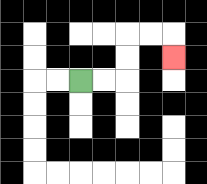{'start': '[3, 3]', 'end': '[7, 2]', 'path_directions': 'R,R,U,U,R,R,D', 'path_coordinates': '[[3, 3], [4, 3], [5, 3], [5, 2], [5, 1], [6, 1], [7, 1], [7, 2]]'}